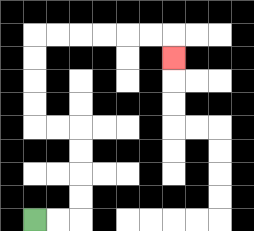{'start': '[1, 9]', 'end': '[7, 2]', 'path_directions': 'R,R,U,U,U,U,L,L,U,U,U,U,R,R,R,R,R,R,D', 'path_coordinates': '[[1, 9], [2, 9], [3, 9], [3, 8], [3, 7], [3, 6], [3, 5], [2, 5], [1, 5], [1, 4], [1, 3], [1, 2], [1, 1], [2, 1], [3, 1], [4, 1], [5, 1], [6, 1], [7, 1], [7, 2]]'}